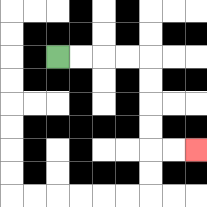{'start': '[2, 2]', 'end': '[8, 6]', 'path_directions': 'R,R,R,R,D,D,D,D,R,R', 'path_coordinates': '[[2, 2], [3, 2], [4, 2], [5, 2], [6, 2], [6, 3], [6, 4], [6, 5], [6, 6], [7, 6], [8, 6]]'}